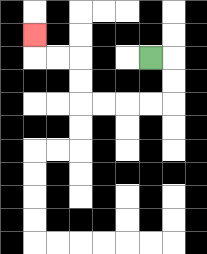{'start': '[6, 2]', 'end': '[1, 1]', 'path_directions': 'R,D,D,L,L,L,L,U,U,L,L,U', 'path_coordinates': '[[6, 2], [7, 2], [7, 3], [7, 4], [6, 4], [5, 4], [4, 4], [3, 4], [3, 3], [3, 2], [2, 2], [1, 2], [1, 1]]'}